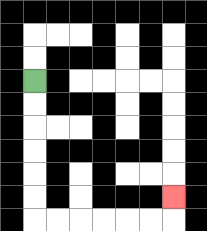{'start': '[1, 3]', 'end': '[7, 8]', 'path_directions': 'D,D,D,D,D,D,R,R,R,R,R,R,U', 'path_coordinates': '[[1, 3], [1, 4], [1, 5], [1, 6], [1, 7], [1, 8], [1, 9], [2, 9], [3, 9], [4, 9], [5, 9], [6, 9], [7, 9], [7, 8]]'}